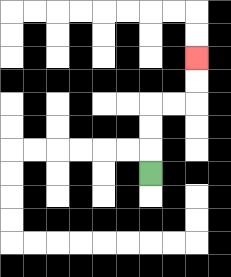{'start': '[6, 7]', 'end': '[8, 2]', 'path_directions': 'U,U,U,R,R,U,U', 'path_coordinates': '[[6, 7], [6, 6], [6, 5], [6, 4], [7, 4], [8, 4], [8, 3], [8, 2]]'}